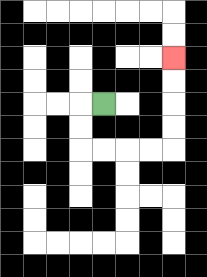{'start': '[4, 4]', 'end': '[7, 2]', 'path_directions': 'L,D,D,R,R,R,R,U,U,U,U', 'path_coordinates': '[[4, 4], [3, 4], [3, 5], [3, 6], [4, 6], [5, 6], [6, 6], [7, 6], [7, 5], [7, 4], [7, 3], [7, 2]]'}